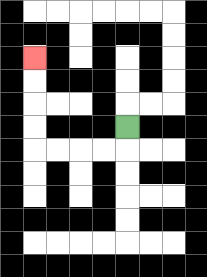{'start': '[5, 5]', 'end': '[1, 2]', 'path_directions': 'D,L,L,L,L,U,U,U,U', 'path_coordinates': '[[5, 5], [5, 6], [4, 6], [3, 6], [2, 6], [1, 6], [1, 5], [1, 4], [1, 3], [1, 2]]'}